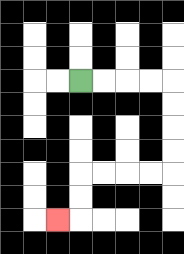{'start': '[3, 3]', 'end': '[2, 9]', 'path_directions': 'R,R,R,R,D,D,D,D,L,L,L,L,D,D,L', 'path_coordinates': '[[3, 3], [4, 3], [5, 3], [6, 3], [7, 3], [7, 4], [7, 5], [7, 6], [7, 7], [6, 7], [5, 7], [4, 7], [3, 7], [3, 8], [3, 9], [2, 9]]'}